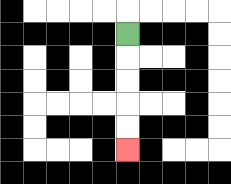{'start': '[5, 1]', 'end': '[5, 6]', 'path_directions': 'D,D,D,D,D', 'path_coordinates': '[[5, 1], [5, 2], [5, 3], [5, 4], [5, 5], [5, 6]]'}